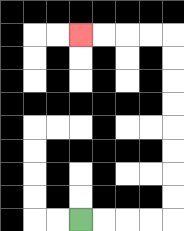{'start': '[3, 9]', 'end': '[3, 1]', 'path_directions': 'R,R,R,R,U,U,U,U,U,U,U,U,L,L,L,L', 'path_coordinates': '[[3, 9], [4, 9], [5, 9], [6, 9], [7, 9], [7, 8], [7, 7], [7, 6], [7, 5], [7, 4], [7, 3], [7, 2], [7, 1], [6, 1], [5, 1], [4, 1], [3, 1]]'}